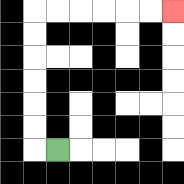{'start': '[2, 6]', 'end': '[7, 0]', 'path_directions': 'L,U,U,U,U,U,U,R,R,R,R,R,R', 'path_coordinates': '[[2, 6], [1, 6], [1, 5], [1, 4], [1, 3], [1, 2], [1, 1], [1, 0], [2, 0], [3, 0], [4, 0], [5, 0], [6, 0], [7, 0]]'}